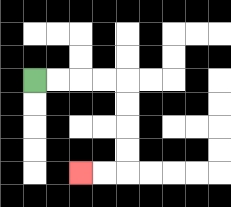{'start': '[1, 3]', 'end': '[3, 7]', 'path_directions': 'R,R,R,R,D,D,D,D,L,L', 'path_coordinates': '[[1, 3], [2, 3], [3, 3], [4, 3], [5, 3], [5, 4], [5, 5], [5, 6], [5, 7], [4, 7], [3, 7]]'}